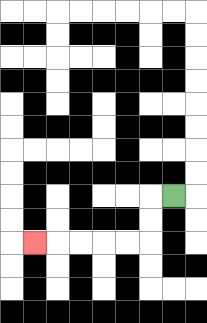{'start': '[7, 8]', 'end': '[1, 10]', 'path_directions': 'L,D,D,L,L,L,L,L', 'path_coordinates': '[[7, 8], [6, 8], [6, 9], [6, 10], [5, 10], [4, 10], [3, 10], [2, 10], [1, 10]]'}